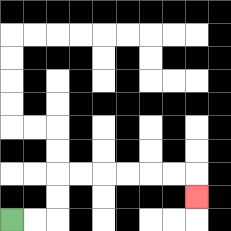{'start': '[0, 9]', 'end': '[8, 8]', 'path_directions': 'R,R,U,U,R,R,R,R,R,R,D', 'path_coordinates': '[[0, 9], [1, 9], [2, 9], [2, 8], [2, 7], [3, 7], [4, 7], [5, 7], [6, 7], [7, 7], [8, 7], [8, 8]]'}